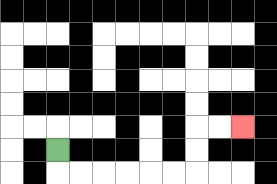{'start': '[2, 6]', 'end': '[10, 5]', 'path_directions': 'D,R,R,R,R,R,R,U,U,R,R', 'path_coordinates': '[[2, 6], [2, 7], [3, 7], [4, 7], [5, 7], [6, 7], [7, 7], [8, 7], [8, 6], [8, 5], [9, 5], [10, 5]]'}